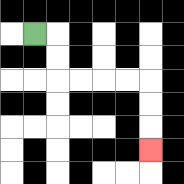{'start': '[1, 1]', 'end': '[6, 6]', 'path_directions': 'R,D,D,R,R,R,R,D,D,D', 'path_coordinates': '[[1, 1], [2, 1], [2, 2], [2, 3], [3, 3], [4, 3], [5, 3], [6, 3], [6, 4], [6, 5], [6, 6]]'}